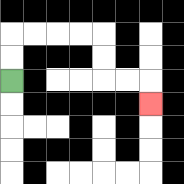{'start': '[0, 3]', 'end': '[6, 4]', 'path_directions': 'U,U,R,R,R,R,D,D,R,R,D', 'path_coordinates': '[[0, 3], [0, 2], [0, 1], [1, 1], [2, 1], [3, 1], [4, 1], [4, 2], [4, 3], [5, 3], [6, 3], [6, 4]]'}